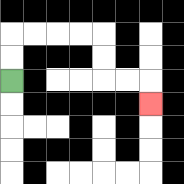{'start': '[0, 3]', 'end': '[6, 4]', 'path_directions': 'U,U,R,R,R,R,D,D,R,R,D', 'path_coordinates': '[[0, 3], [0, 2], [0, 1], [1, 1], [2, 1], [3, 1], [4, 1], [4, 2], [4, 3], [5, 3], [6, 3], [6, 4]]'}